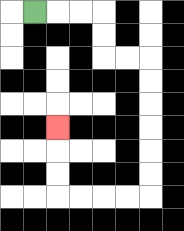{'start': '[1, 0]', 'end': '[2, 5]', 'path_directions': 'R,R,R,D,D,R,R,D,D,D,D,D,D,L,L,L,L,U,U,U', 'path_coordinates': '[[1, 0], [2, 0], [3, 0], [4, 0], [4, 1], [4, 2], [5, 2], [6, 2], [6, 3], [6, 4], [6, 5], [6, 6], [6, 7], [6, 8], [5, 8], [4, 8], [3, 8], [2, 8], [2, 7], [2, 6], [2, 5]]'}